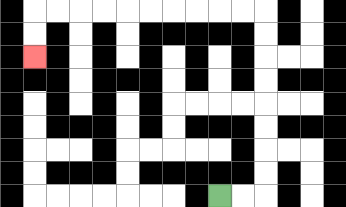{'start': '[9, 8]', 'end': '[1, 2]', 'path_directions': 'R,R,U,U,U,U,U,U,U,U,L,L,L,L,L,L,L,L,L,L,D,D', 'path_coordinates': '[[9, 8], [10, 8], [11, 8], [11, 7], [11, 6], [11, 5], [11, 4], [11, 3], [11, 2], [11, 1], [11, 0], [10, 0], [9, 0], [8, 0], [7, 0], [6, 0], [5, 0], [4, 0], [3, 0], [2, 0], [1, 0], [1, 1], [1, 2]]'}